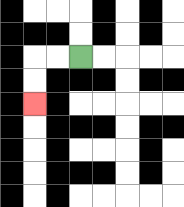{'start': '[3, 2]', 'end': '[1, 4]', 'path_directions': 'L,L,D,D', 'path_coordinates': '[[3, 2], [2, 2], [1, 2], [1, 3], [1, 4]]'}